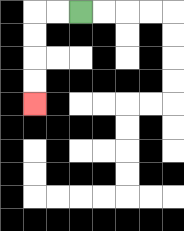{'start': '[3, 0]', 'end': '[1, 4]', 'path_directions': 'L,L,D,D,D,D', 'path_coordinates': '[[3, 0], [2, 0], [1, 0], [1, 1], [1, 2], [1, 3], [1, 4]]'}